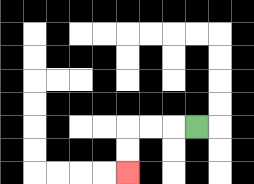{'start': '[8, 5]', 'end': '[5, 7]', 'path_directions': 'L,L,L,D,D', 'path_coordinates': '[[8, 5], [7, 5], [6, 5], [5, 5], [5, 6], [5, 7]]'}